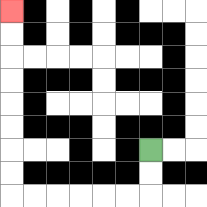{'start': '[6, 6]', 'end': '[0, 0]', 'path_directions': 'D,D,L,L,L,L,L,L,U,U,U,U,U,U,U,U', 'path_coordinates': '[[6, 6], [6, 7], [6, 8], [5, 8], [4, 8], [3, 8], [2, 8], [1, 8], [0, 8], [0, 7], [0, 6], [0, 5], [0, 4], [0, 3], [0, 2], [0, 1], [0, 0]]'}